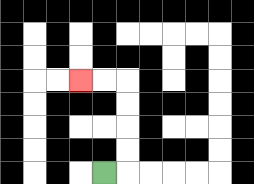{'start': '[4, 7]', 'end': '[3, 3]', 'path_directions': 'R,U,U,U,U,L,L', 'path_coordinates': '[[4, 7], [5, 7], [5, 6], [5, 5], [5, 4], [5, 3], [4, 3], [3, 3]]'}